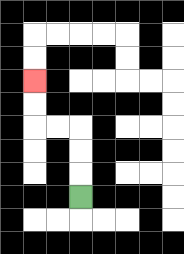{'start': '[3, 8]', 'end': '[1, 3]', 'path_directions': 'U,U,U,L,L,U,U', 'path_coordinates': '[[3, 8], [3, 7], [3, 6], [3, 5], [2, 5], [1, 5], [1, 4], [1, 3]]'}